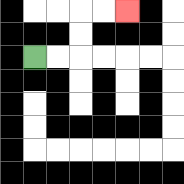{'start': '[1, 2]', 'end': '[5, 0]', 'path_directions': 'R,R,U,U,R,R', 'path_coordinates': '[[1, 2], [2, 2], [3, 2], [3, 1], [3, 0], [4, 0], [5, 0]]'}